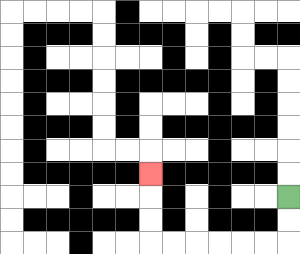{'start': '[12, 8]', 'end': '[6, 7]', 'path_directions': 'D,D,L,L,L,L,L,L,U,U,U', 'path_coordinates': '[[12, 8], [12, 9], [12, 10], [11, 10], [10, 10], [9, 10], [8, 10], [7, 10], [6, 10], [6, 9], [6, 8], [6, 7]]'}